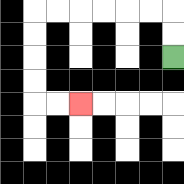{'start': '[7, 2]', 'end': '[3, 4]', 'path_directions': 'U,U,L,L,L,L,L,L,D,D,D,D,R,R', 'path_coordinates': '[[7, 2], [7, 1], [7, 0], [6, 0], [5, 0], [4, 0], [3, 0], [2, 0], [1, 0], [1, 1], [1, 2], [1, 3], [1, 4], [2, 4], [3, 4]]'}